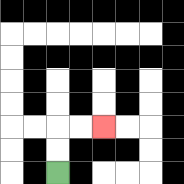{'start': '[2, 7]', 'end': '[4, 5]', 'path_directions': 'U,U,R,R', 'path_coordinates': '[[2, 7], [2, 6], [2, 5], [3, 5], [4, 5]]'}